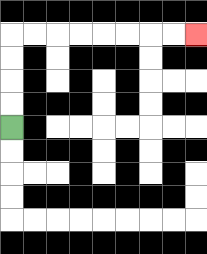{'start': '[0, 5]', 'end': '[8, 1]', 'path_directions': 'U,U,U,U,R,R,R,R,R,R,R,R', 'path_coordinates': '[[0, 5], [0, 4], [0, 3], [0, 2], [0, 1], [1, 1], [2, 1], [3, 1], [4, 1], [5, 1], [6, 1], [7, 1], [8, 1]]'}